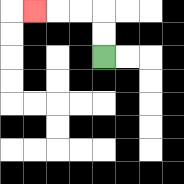{'start': '[4, 2]', 'end': '[1, 0]', 'path_directions': 'U,U,L,L,L', 'path_coordinates': '[[4, 2], [4, 1], [4, 0], [3, 0], [2, 0], [1, 0]]'}